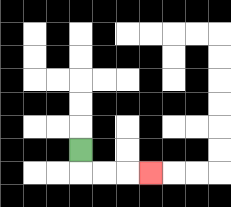{'start': '[3, 6]', 'end': '[6, 7]', 'path_directions': 'D,R,R,R', 'path_coordinates': '[[3, 6], [3, 7], [4, 7], [5, 7], [6, 7]]'}